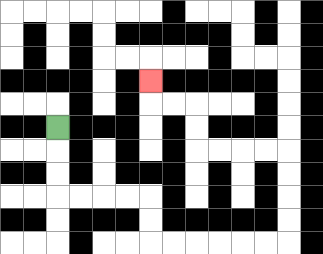{'start': '[2, 5]', 'end': '[6, 3]', 'path_directions': 'D,D,D,R,R,R,R,D,D,R,R,R,R,R,R,U,U,U,U,L,L,L,L,U,U,L,L,U', 'path_coordinates': '[[2, 5], [2, 6], [2, 7], [2, 8], [3, 8], [4, 8], [5, 8], [6, 8], [6, 9], [6, 10], [7, 10], [8, 10], [9, 10], [10, 10], [11, 10], [12, 10], [12, 9], [12, 8], [12, 7], [12, 6], [11, 6], [10, 6], [9, 6], [8, 6], [8, 5], [8, 4], [7, 4], [6, 4], [6, 3]]'}